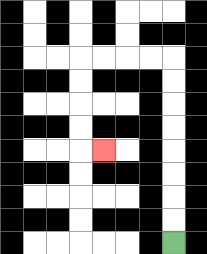{'start': '[7, 10]', 'end': '[4, 6]', 'path_directions': 'U,U,U,U,U,U,U,U,L,L,L,L,D,D,D,D,R', 'path_coordinates': '[[7, 10], [7, 9], [7, 8], [7, 7], [7, 6], [7, 5], [7, 4], [7, 3], [7, 2], [6, 2], [5, 2], [4, 2], [3, 2], [3, 3], [3, 4], [3, 5], [3, 6], [4, 6]]'}